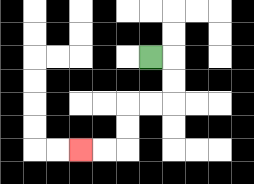{'start': '[6, 2]', 'end': '[3, 6]', 'path_directions': 'R,D,D,L,L,D,D,L,L', 'path_coordinates': '[[6, 2], [7, 2], [7, 3], [7, 4], [6, 4], [5, 4], [5, 5], [5, 6], [4, 6], [3, 6]]'}